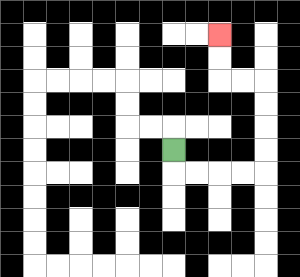{'start': '[7, 6]', 'end': '[9, 1]', 'path_directions': 'D,R,R,R,R,U,U,U,U,L,L,U,U', 'path_coordinates': '[[7, 6], [7, 7], [8, 7], [9, 7], [10, 7], [11, 7], [11, 6], [11, 5], [11, 4], [11, 3], [10, 3], [9, 3], [9, 2], [9, 1]]'}